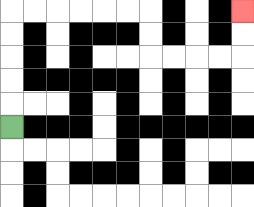{'start': '[0, 5]', 'end': '[10, 0]', 'path_directions': 'U,U,U,U,U,R,R,R,R,R,R,D,D,R,R,R,R,U,U', 'path_coordinates': '[[0, 5], [0, 4], [0, 3], [0, 2], [0, 1], [0, 0], [1, 0], [2, 0], [3, 0], [4, 0], [5, 0], [6, 0], [6, 1], [6, 2], [7, 2], [8, 2], [9, 2], [10, 2], [10, 1], [10, 0]]'}